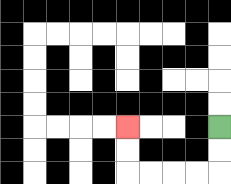{'start': '[9, 5]', 'end': '[5, 5]', 'path_directions': 'D,D,L,L,L,L,U,U', 'path_coordinates': '[[9, 5], [9, 6], [9, 7], [8, 7], [7, 7], [6, 7], [5, 7], [5, 6], [5, 5]]'}